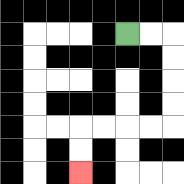{'start': '[5, 1]', 'end': '[3, 7]', 'path_directions': 'R,R,D,D,D,D,L,L,L,L,D,D', 'path_coordinates': '[[5, 1], [6, 1], [7, 1], [7, 2], [7, 3], [7, 4], [7, 5], [6, 5], [5, 5], [4, 5], [3, 5], [3, 6], [3, 7]]'}